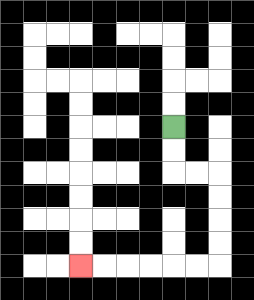{'start': '[7, 5]', 'end': '[3, 11]', 'path_directions': 'D,D,R,R,D,D,D,D,L,L,L,L,L,L', 'path_coordinates': '[[7, 5], [7, 6], [7, 7], [8, 7], [9, 7], [9, 8], [9, 9], [9, 10], [9, 11], [8, 11], [7, 11], [6, 11], [5, 11], [4, 11], [3, 11]]'}